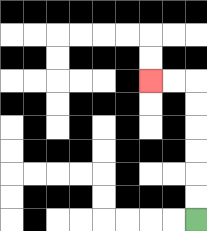{'start': '[8, 9]', 'end': '[6, 3]', 'path_directions': 'U,U,U,U,U,U,L,L', 'path_coordinates': '[[8, 9], [8, 8], [8, 7], [8, 6], [8, 5], [8, 4], [8, 3], [7, 3], [6, 3]]'}